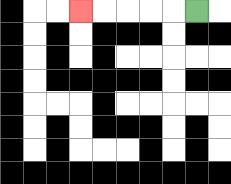{'start': '[8, 0]', 'end': '[3, 0]', 'path_directions': 'L,L,L,L,L', 'path_coordinates': '[[8, 0], [7, 0], [6, 0], [5, 0], [4, 0], [3, 0]]'}